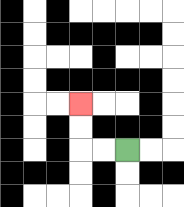{'start': '[5, 6]', 'end': '[3, 4]', 'path_directions': 'L,L,U,U', 'path_coordinates': '[[5, 6], [4, 6], [3, 6], [3, 5], [3, 4]]'}